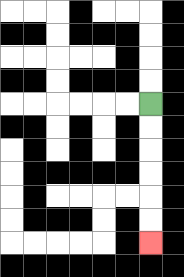{'start': '[6, 4]', 'end': '[6, 10]', 'path_directions': 'D,D,D,D,D,D', 'path_coordinates': '[[6, 4], [6, 5], [6, 6], [6, 7], [6, 8], [6, 9], [6, 10]]'}